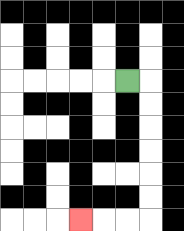{'start': '[5, 3]', 'end': '[3, 9]', 'path_directions': 'R,D,D,D,D,D,D,L,L,L', 'path_coordinates': '[[5, 3], [6, 3], [6, 4], [6, 5], [6, 6], [6, 7], [6, 8], [6, 9], [5, 9], [4, 9], [3, 9]]'}